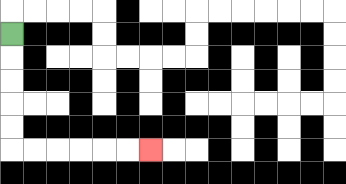{'start': '[0, 1]', 'end': '[6, 6]', 'path_directions': 'D,D,D,D,D,R,R,R,R,R,R', 'path_coordinates': '[[0, 1], [0, 2], [0, 3], [0, 4], [0, 5], [0, 6], [1, 6], [2, 6], [3, 6], [4, 6], [5, 6], [6, 6]]'}